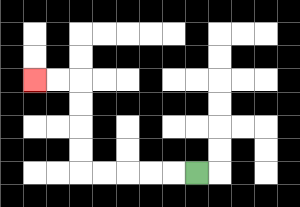{'start': '[8, 7]', 'end': '[1, 3]', 'path_directions': 'L,L,L,L,L,U,U,U,U,L,L', 'path_coordinates': '[[8, 7], [7, 7], [6, 7], [5, 7], [4, 7], [3, 7], [3, 6], [3, 5], [3, 4], [3, 3], [2, 3], [1, 3]]'}